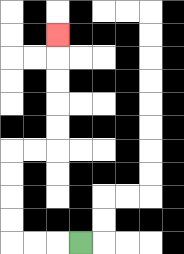{'start': '[3, 10]', 'end': '[2, 1]', 'path_directions': 'L,L,L,U,U,U,U,R,R,U,U,U,U,U', 'path_coordinates': '[[3, 10], [2, 10], [1, 10], [0, 10], [0, 9], [0, 8], [0, 7], [0, 6], [1, 6], [2, 6], [2, 5], [2, 4], [2, 3], [2, 2], [2, 1]]'}